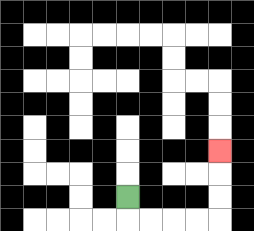{'start': '[5, 8]', 'end': '[9, 6]', 'path_directions': 'D,R,R,R,R,U,U,U', 'path_coordinates': '[[5, 8], [5, 9], [6, 9], [7, 9], [8, 9], [9, 9], [9, 8], [9, 7], [9, 6]]'}